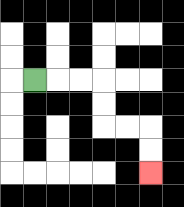{'start': '[1, 3]', 'end': '[6, 7]', 'path_directions': 'R,R,R,D,D,R,R,D,D', 'path_coordinates': '[[1, 3], [2, 3], [3, 3], [4, 3], [4, 4], [4, 5], [5, 5], [6, 5], [6, 6], [6, 7]]'}